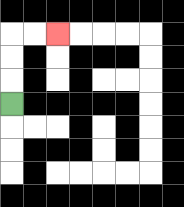{'start': '[0, 4]', 'end': '[2, 1]', 'path_directions': 'U,U,U,R,R', 'path_coordinates': '[[0, 4], [0, 3], [0, 2], [0, 1], [1, 1], [2, 1]]'}